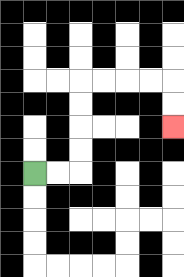{'start': '[1, 7]', 'end': '[7, 5]', 'path_directions': 'R,R,U,U,U,U,R,R,R,R,D,D', 'path_coordinates': '[[1, 7], [2, 7], [3, 7], [3, 6], [3, 5], [3, 4], [3, 3], [4, 3], [5, 3], [6, 3], [7, 3], [7, 4], [7, 5]]'}